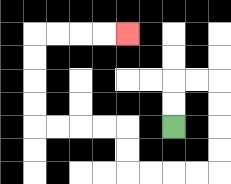{'start': '[7, 5]', 'end': '[5, 1]', 'path_directions': 'U,U,R,R,D,D,D,D,L,L,L,L,U,U,L,L,L,L,U,U,U,U,R,R,R,R', 'path_coordinates': '[[7, 5], [7, 4], [7, 3], [8, 3], [9, 3], [9, 4], [9, 5], [9, 6], [9, 7], [8, 7], [7, 7], [6, 7], [5, 7], [5, 6], [5, 5], [4, 5], [3, 5], [2, 5], [1, 5], [1, 4], [1, 3], [1, 2], [1, 1], [2, 1], [3, 1], [4, 1], [5, 1]]'}